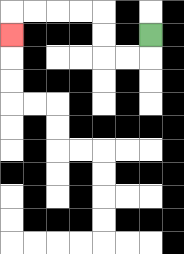{'start': '[6, 1]', 'end': '[0, 1]', 'path_directions': 'D,L,L,U,U,L,L,L,L,D', 'path_coordinates': '[[6, 1], [6, 2], [5, 2], [4, 2], [4, 1], [4, 0], [3, 0], [2, 0], [1, 0], [0, 0], [0, 1]]'}